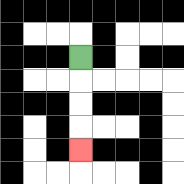{'start': '[3, 2]', 'end': '[3, 6]', 'path_directions': 'D,D,D,D', 'path_coordinates': '[[3, 2], [3, 3], [3, 4], [3, 5], [3, 6]]'}